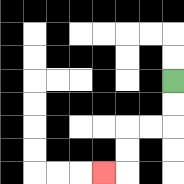{'start': '[7, 3]', 'end': '[4, 7]', 'path_directions': 'D,D,L,L,D,D,L', 'path_coordinates': '[[7, 3], [7, 4], [7, 5], [6, 5], [5, 5], [5, 6], [5, 7], [4, 7]]'}